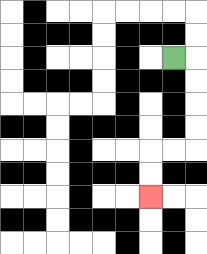{'start': '[7, 2]', 'end': '[6, 8]', 'path_directions': 'R,D,D,D,D,L,L,D,D', 'path_coordinates': '[[7, 2], [8, 2], [8, 3], [8, 4], [8, 5], [8, 6], [7, 6], [6, 6], [6, 7], [6, 8]]'}